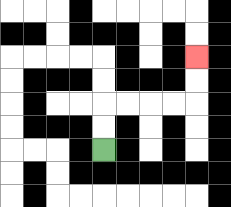{'start': '[4, 6]', 'end': '[8, 2]', 'path_directions': 'U,U,R,R,R,R,U,U', 'path_coordinates': '[[4, 6], [4, 5], [4, 4], [5, 4], [6, 4], [7, 4], [8, 4], [8, 3], [8, 2]]'}